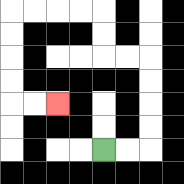{'start': '[4, 6]', 'end': '[2, 4]', 'path_directions': 'R,R,U,U,U,U,L,L,U,U,L,L,L,L,D,D,D,D,R,R', 'path_coordinates': '[[4, 6], [5, 6], [6, 6], [6, 5], [6, 4], [6, 3], [6, 2], [5, 2], [4, 2], [4, 1], [4, 0], [3, 0], [2, 0], [1, 0], [0, 0], [0, 1], [0, 2], [0, 3], [0, 4], [1, 4], [2, 4]]'}